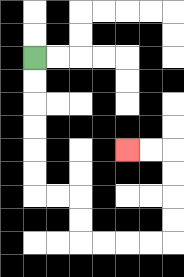{'start': '[1, 2]', 'end': '[5, 6]', 'path_directions': 'D,D,D,D,D,D,R,R,D,D,R,R,R,R,U,U,U,U,L,L', 'path_coordinates': '[[1, 2], [1, 3], [1, 4], [1, 5], [1, 6], [1, 7], [1, 8], [2, 8], [3, 8], [3, 9], [3, 10], [4, 10], [5, 10], [6, 10], [7, 10], [7, 9], [7, 8], [7, 7], [7, 6], [6, 6], [5, 6]]'}